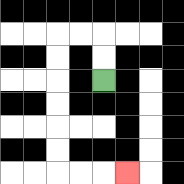{'start': '[4, 3]', 'end': '[5, 7]', 'path_directions': 'U,U,L,L,D,D,D,D,D,D,R,R,R', 'path_coordinates': '[[4, 3], [4, 2], [4, 1], [3, 1], [2, 1], [2, 2], [2, 3], [2, 4], [2, 5], [2, 6], [2, 7], [3, 7], [4, 7], [5, 7]]'}